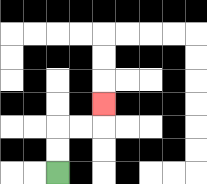{'start': '[2, 7]', 'end': '[4, 4]', 'path_directions': 'U,U,R,R,U', 'path_coordinates': '[[2, 7], [2, 6], [2, 5], [3, 5], [4, 5], [4, 4]]'}